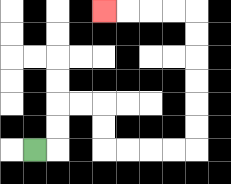{'start': '[1, 6]', 'end': '[4, 0]', 'path_directions': 'R,U,U,R,R,D,D,R,R,R,R,U,U,U,U,U,U,L,L,L,L', 'path_coordinates': '[[1, 6], [2, 6], [2, 5], [2, 4], [3, 4], [4, 4], [4, 5], [4, 6], [5, 6], [6, 6], [7, 6], [8, 6], [8, 5], [8, 4], [8, 3], [8, 2], [8, 1], [8, 0], [7, 0], [6, 0], [5, 0], [4, 0]]'}